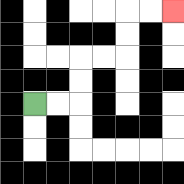{'start': '[1, 4]', 'end': '[7, 0]', 'path_directions': 'R,R,U,U,R,R,U,U,R,R', 'path_coordinates': '[[1, 4], [2, 4], [3, 4], [3, 3], [3, 2], [4, 2], [5, 2], [5, 1], [5, 0], [6, 0], [7, 0]]'}